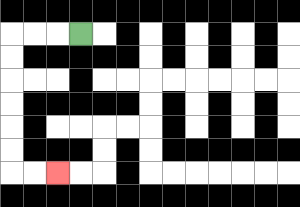{'start': '[3, 1]', 'end': '[2, 7]', 'path_directions': 'L,L,L,D,D,D,D,D,D,R,R', 'path_coordinates': '[[3, 1], [2, 1], [1, 1], [0, 1], [0, 2], [0, 3], [0, 4], [0, 5], [0, 6], [0, 7], [1, 7], [2, 7]]'}